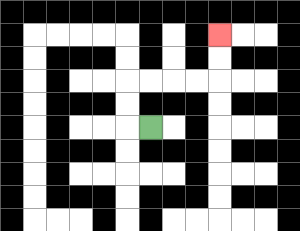{'start': '[6, 5]', 'end': '[9, 1]', 'path_directions': 'L,U,U,R,R,R,R,U,U', 'path_coordinates': '[[6, 5], [5, 5], [5, 4], [5, 3], [6, 3], [7, 3], [8, 3], [9, 3], [9, 2], [9, 1]]'}